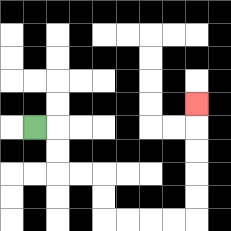{'start': '[1, 5]', 'end': '[8, 4]', 'path_directions': 'R,D,D,R,R,D,D,R,R,R,R,U,U,U,U,U', 'path_coordinates': '[[1, 5], [2, 5], [2, 6], [2, 7], [3, 7], [4, 7], [4, 8], [4, 9], [5, 9], [6, 9], [7, 9], [8, 9], [8, 8], [8, 7], [8, 6], [8, 5], [8, 4]]'}